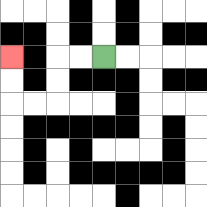{'start': '[4, 2]', 'end': '[0, 2]', 'path_directions': 'L,L,D,D,L,L,U,U', 'path_coordinates': '[[4, 2], [3, 2], [2, 2], [2, 3], [2, 4], [1, 4], [0, 4], [0, 3], [0, 2]]'}